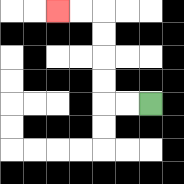{'start': '[6, 4]', 'end': '[2, 0]', 'path_directions': 'L,L,U,U,U,U,L,L', 'path_coordinates': '[[6, 4], [5, 4], [4, 4], [4, 3], [4, 2], [4, 1], [4, 0], [3, 0], [2, 0]]'}